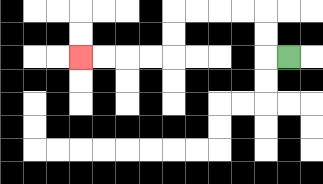{'start': '[12, 2]', 'end': '[3, 2]', 'path_directions': 'L,U,U,L,L,L,L,D,D,L,L,L,L', 'path_coordinates': '[[12, 2], [11, 2], [11, 1], [11, 0], [10, 0], [9, 0], [8, 0], [7, 0], [7, 1], [7, 2], [6, 2], [5, 2], [4, 2], [3, 2]]'}